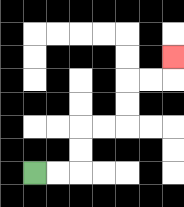{'start': '[1, 7]', 'end': '[7, 2]', 'path_directions': 'R,R,U,U,R,R,U,U,R,R,U', 'path_coordinates': '[[1, 7], [2, 7], [3, 7], [3, 6], [3, 5], [4, 5], [5, 5], [5, 4], [5, 3], [6, 3], [7, 3], [7, 2]]'}